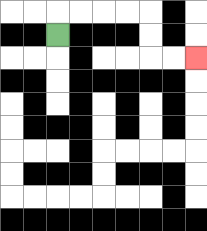{'start': '[2, 1]', 'end': '[8, 2]', 'path_directions': 'U,R,R,R,R,D,D,R,R', 'path_coordinates': '[[2, 1], [2, 0], [3, 0], [4, 0], [5, 0], [6, 0], [6, 1], [6, 2], [7, 2], [8, 2]]'}